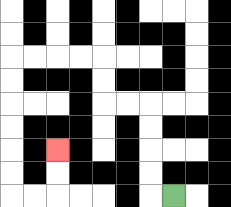{'start': '[7, 8]', 'end': '[2, 6]', 'path_directions': 'L,U,U,U,U,L,L,U,U,L,L,L,L,D,D,D,D,D,D,R,R,U,U', 'path_coordinates': '[[7, 8], [6, 8], [6, 7], [6, 6], [6, 5], [6, 4], [5, 4], [4, 4], [4, 3], [4, 2], [3, 2], [2, 2], [1, 2], [0, 2], [0, 3], [0, 4], [0, 5], [0, 6], [0, 7], [0, 8], [1, 8], [2, 8], [2, 7], [2, 6]]'}